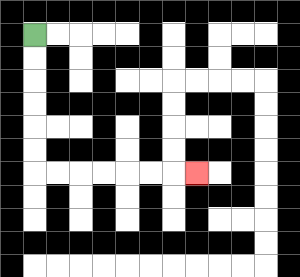{'start': '[1, 1]', 'end': '[8, 7]', 'path_directions': 'D,D,D,D,D,D,R,R,R,R,R,R,R', 'path_coordinates': '[[1, 1], [1, 2], [1, 3], [1, 4], [1, 5], [1, 6], [1, 7], [2, 7], [3, 7], [4, 7], [5, 7], [6, 7], [7, 7], [8, 7]]'}